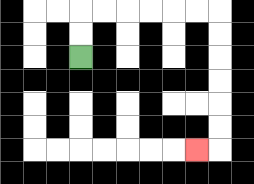{'start': '[3, 2]', 'end': '[8, 6]', 'path_directions': 'U,U,R,R,R,R,R,R,D,D,D,D,D,D,L', 'path_coordinates': '[[3, 2], [3, 1], [3, 0], [4, 0], [5, 0], [6, 0], [7, 0], [8, 0], [9, 0], [9, 1], [9, 2], [9, 3], [9, 4], [9, 5], [9, 6], [8, 6]]'}